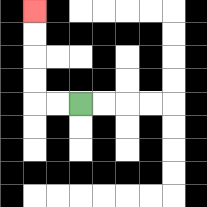{'start': '[3, 4]', 'end': '[1, 0]', 'path_directions': 'L,L,U,U,U,U', 'path_coordinates': '[[3, 4], [2, 4], [1, 4], [1, 3], [1, 2], [1, 1], [1, 0]]'}